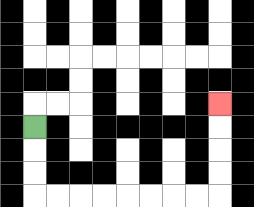{'start': '[1, 5]', 'end': '[9, 4]', 'path_directions': 'D,D,D,R,R,R,R,R,R,R,R,U,U,U,U', 'path_coordinates': '[[1, 5], [1, 6], [1, 7], [1, 8], [2, 8], [3, 8], [4, 8], [5, 8], [6, 8], [7, 8], [8, 8], [9, 8], [9, 7], [9, 6], [9, 5], [9, 4]]'}